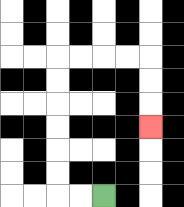{'start': '[4, 8]', 'end': '[6, 5]', 'path_directions': 'L,L,U,U,U,U,U,U,R,R,R,R,D,D,D', 'path_coordinates': '[[4, 8], [3, 8], [2, 8], [2, 7], [2, 6], [2, 5], [2, 4], [2, 3], [2, 2], [3, 2], [4, 2], [5, 2], [6, 2], [6, 3], [6, 4], [6, 5]]'}